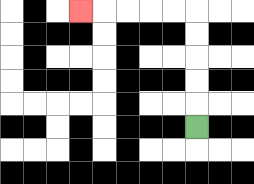{'start': '[8, 5]', 'end': '[3, 0]', 'path_directions': 'U,U,U,U,U,L,L,L,L,L', 'path_coordinates': '[[8, 5], [8, 4], [8, 3], [8, 2], [8, 1], [8, 0], [7, 0], [6, 0], [5, 0], [4, 0], [3, 0]]'}